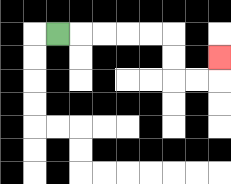{'start': '[2, 1]', 'end': '[9, 2]', 'path_directions': 'R,R,R,R,R,D,D,R,R,U', 'path_coordinates': '[[2, 1], [3, 1], [4, 1], [5, 1], [6, 1], [7, 1], [7, 2], [7, 3], [8, 3], [9, 3], [9, 2]]'}